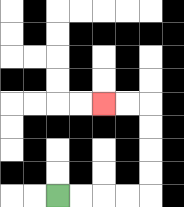{'start': '[2, 8]', 'end': '[4, 4]', 'path_directions': 'R,R,R,R,U,U,U,U,L,L', 'path_coordinates': '[[2, 8], [3, 8], [4, 8], [5, 8], [6, 8], [6, 7], [6, 6], [6, 5], [6, 4], [5, 4], [4, 4]]'}